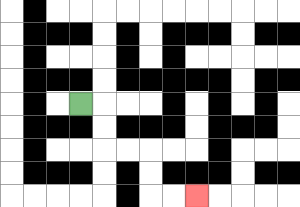{'start': '[3, 4]', 'end': '[8, 8]', 'path_directions': 'R,D,D,R,R,D,D,R,R', 'path_coordinates': '[[3, 4], [4, 4], [4, 5], [4, 6], [5, 6], [6, 6], [6, 7], [6, 8], [7, 8], [8, 8]]'}